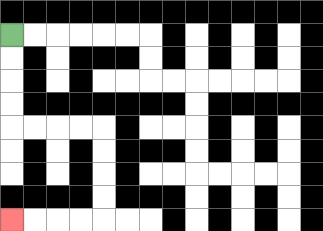{'start': '[0, 1]', 'end': '[0, 9]', 'path_directions': 'D,D,D,D,R,R,R,R,D,D,D,D,L,L,L,L', 'path_coordinates': '[[0, 1], [0, 2], [0, 3], [0, 4], [0, 5], [1, 5], [2, 5], [3, 5], [4, 5], [4, 6], [4, 7], [4, 8], [4, 9], [3, 9], [2, 9], [1, 9], [0, 9]]'}